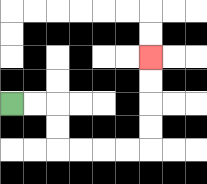{'start': '[0, 4]', 'end': '[6, 2]', 'path_directions': 'R,R,D,D,R,R,R,R,U,U,U,U', 'path_coordinates': '[[0, 4], [1, 4], [2, 4], [2, 5], [2, 6], [3, 6], [4, 6], [5, 6], [6, 6], [6, 5], [6, 4], [6, 3], [6, 2]]'}